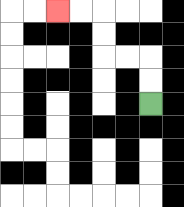{'start': '[6, 4]', 'end': '[2, 0]', 'path_directions': 'U,U,L,L,U,U,L,L', 'path_coordinates': '[[6, 4], [6, 3], [6, 2], [5, 2], [4, 2], [4, 1], [4, 0], [3, 0], [2, 0]]'}